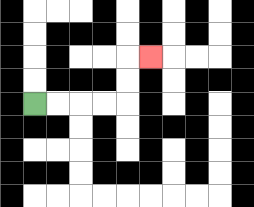{'start': '[1, 4]', 'end': '[6, 2]', 'path_directions': 'R,R,R,R,U,U,R', 'path_coordinates': '[[1, 4], [2, 4], [3, 4], [4, 4], [5, 4], [5, 3], [5, 2], [6, 2]]'}